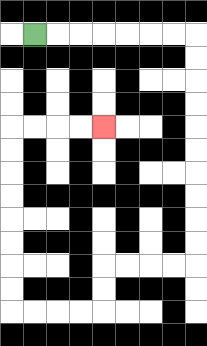{'start': '[1, 1]', 'end': '[4, 5]', 'path_directions': 'R,R,R,R,R,R,R,D,D,D,D,D,D,D,D,D,D,L,L,L,L,D,D,L,L,L,L,U,U,U,U,U,U,U,U,R,R,R,R', 'path_coordinates': '[[1, 1], [2, 1], [3, 1], [4, 1], [5, 1], [6, 1], [7, 1], [8, 1], [8, 2], [8, 3], [8, 4], [8, 5], [8, 6], [8, 7], [8, 8], [8, 9], [8, 10], [8, 11], [7, 11], [6, 11], [5, 11], [4, 11], [4, 12], [4, 13], [3, 13], [2, 13], [1, 13], [0, 13], [0, 12], [0, 11], [0, 10], [0, 9], [0, 8], [0, 7], [0, 6], [0, 5], [1, 5], [2, 5], [3, 5], [4, 5]]'}